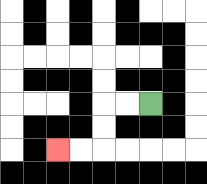{'start': '[6, 4]', 'end': '[2, 6]', 'path_directions': 'L,L,D,D,L,L', 'path_coordinates': '[[6, 4], [5, 4], [4, 4], [4, 5], [4, 6], [3, 6], [2, 6]]'}